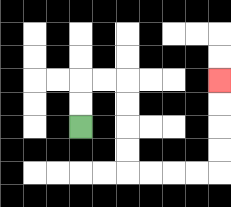{'start': '[3, 5]', 'end': '[9, 3]', 'path_directions': 'U,U,R,R,D,D,D,D,R,R,R,R,U,U,U,U', 'path_coordinates': '[[3, 5], [3, 4], [3, 3], [4, 3], [5, 3], [5, 4], [5, 5], [5, 6], [5, 7], [6, 7], [7, 7], [8, 7], [9, 7], [9, 6], [9, 5], [9, 4], [9, 3]]'}